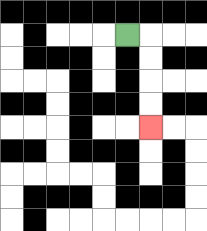{'start': '[5, 1]', 'end': '[6, 5]', 'path_directions': 'R,D,D,D,D', 'path_coordinates': '[[5, 1], [6, 1], [6, 2], [6, 3], [6, 4], [6, 5]]'}